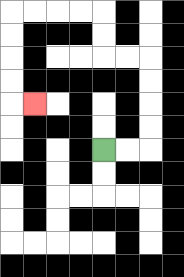{'start': '[4, 6]', 'end': '[1, 4]', 'path_directions': 'R,R,U,U,U,U,L,L,U,U,L,L,L,L,D,D,D,D,R', 'path_coordinates': '[[4, 6], [5, 6], [6, 6], [6, 5], [6, 4], [6, 3], [6, 2], [5, 2], [4, 2], [4, 1], [4, 0], [3, 0], [2, 0], [1, 0], [0, 0], [0, 1], [0, 2], [0, 3], [0, 4], [1, 4]]'}